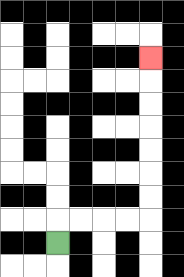{'start': '[2, 10]', 'end': '[6, 2]', 'path_directions': 'U,R,R,R,R,U,U,U,U,U,U,U', 'path_coordinates': '[[2, 10], [2, 9], [3, 9], [4, 9], [5, 9], [6, 9], [6, 8], [6, 7], [6, 6], [6, 5], [6, 4], [6, 3], [6, 2]]'}